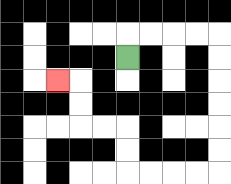{'start': '[5, 2]', 'end': '[2, 3]', 'path_directions': 'U,R,R,R,R,D,D,D,D,D,D,L,L,L,L,U,U,L,L,U,U,L', 'path_coordinates': '[[5, 2], [5, 1], [6, 1], [7, 1], [8, 1], [9, 1], [9, 2], [9, 3], [9, 4], [9, 5], [9, 6], [9, 7], [8, 7], [7, 7], [6, 7], [5, 7], [5, 6], [5, 5], [4, 5], [3, 5], [3, 4], [3, 3], [2, 3]]'}